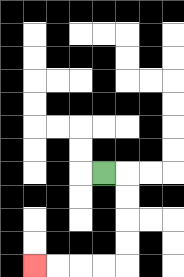{'start': '[4, 7]', 'end': '[1, 11]', 'path_directions': 'R,D,D,D,D,L,L,L,L', 'path_coordinates': '[[4, 7], [5, 7], [5, 8], [5, 9], [5, 10], [5, 11], [4, 11], [3, 11], [2, 11], [1, 11]]'}